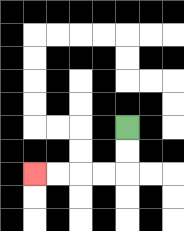{'start': '[5, 5]', 'end': '[1, 7]', 'path_directions': 'D,D,L,L,L,L', 'path_coordinates': '[[5, 5], [5, 6], [5, 7], [4, 7], [3, 7], [2, 7], [1, 7]]'}